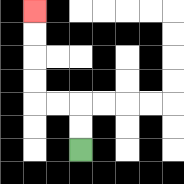{'start': '[3, 6]', 'end': '[1, 0]', 'path_directions': 'U,U,L,L,U,U,U,U', 'path_coordinates': '[[3, 6], [3, 5], [3, 4], [2, 4], [1, 4], [1, 3], [1, 2], [1, 1], [1, 0]]'}